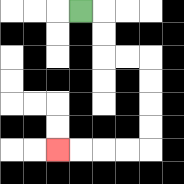{'start': '[3, 0]', 'end': '[2, 6]', 'path_directions': 'R,D,D,R,R,D,D,D,D,L,L,L,L', 'path_coordinates': '[[3, 0], [4, 0], [4, 1], [4, 2], [5, 2], [6, 2], [6, 3], [6, 4], [6, 5], [6, 6], [5, 6], [4, 6], [3, 6], [2, 6]]'}